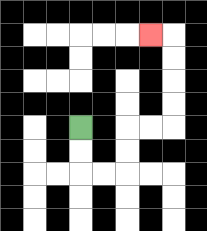{'start': '[3, 5]', 'end': '[6, 1]', 'path_directions': 'D,D,R,R,U,U,R,R,U,U,U,U,L', 'path_coordinates': '[[3, 5], [3, 6], [3, 7], [4, 7], [5, 7], [5, 6], [5, 5], [6, 5], [7, 5], [7, 4], [7, 3], [7, 2], [7, 1], [6, 1]]'}